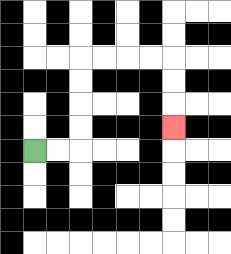{'start': '[1, 6]', 'end': '[7, 5]', 'path_directions': 'R,R,U,U,U,U,R,R,R,R,D,D,D', 'path_coordinates': '[[1, 6], [2, 6], [3, 6], [3, 5], [3, 4], [3, 3], [3, 2], [4, 2], [5, 2], [6, 2], [7, 2], [7, 3], [7, 4], [7, 5]]'}